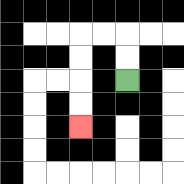{'start': '[5, 3]', 'end': '[3, 5]', 'path_directions': 'U,U,L,L,D,D,D,D', 'path_coordinates': '[[5, 3], [5, 2], [5, 1], [4, 1], [3, 1], [3, 2], [3, 3], [3, 4], [3, 5]]'}